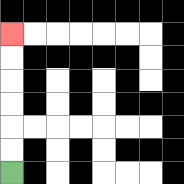{'start': '[0, 7]', 'end': '[0, 1]', 'path_directions': 'U,U,U,U,U,U', 'path_coordinates': '[[0, 7], [0, 6], [0, 5], [0, 4], [0, 3], [0, 2], [0, 1]]'}